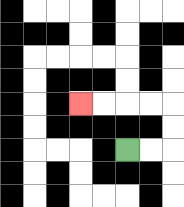{'start': '[5, 6]', 'end': '[3, 4]', 'path_directions': 'R,R,U,U,L,L,L,L', 'path_coordinates': '[[5, 6], [6, 6], [7, 6], [7, 5], [7, 4], [6, 4], [5, 4], [4, 4], [3, 4]]'}